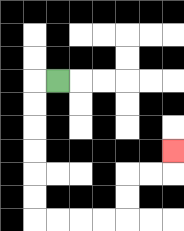{'start': '[2, 3]', 'end': '[7, 6]', 'path_directions': 'L,D,D,D,D,D,D,R,R,R,R,U,U,R,R,U', 'path_coordinates': '[[2, 3], [1, 3], [1, 4], [1, 5], [1, 6], [1, 7], [1, 8], [1, 9], [2, 9], [3, 9], [4, 9], [5, 9], [5, 8], [5, 7], [6, 7], [7, 7], [7, 6]]'}